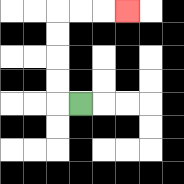{'start': '[3, 4]', 'end': '[5, 0]', 'path_directions': 'L,U,U,U,U,R,R,R', 'path_coordinates': '[[3, 4], [2, 4], [2, 3], [2, 2], [2, 1], [2, 0], [3, 0], [4, 0], [5, 0]]'}